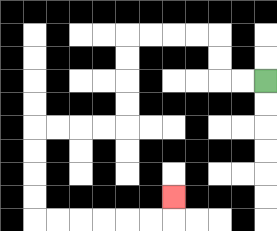{'start': '[11, 3]', 'end': '[7, 8]', 'path_directions': 'L,L,U,U,L,L,L,L,D,D,D,D,L,L,L,L,D,D,D,D,R,R,R,R,R,R,U', 'path_coordinates': '[[11, 3], [10, 3], [9, 3], [9, 2], [9, 1], [8, 1], [7, 1], [6, 1], [5, 1], [5, 2], [5, 3], [5, 4], [5, 5], [4, 5], [3, 5], [2, 5], [1, 5], [1, 6], [1, 7], [1, 8], [1, 9], [2, 9], [3, 9], [4, 9], [5, 9], [6, 9], [7, 9], [7, 8]]'}